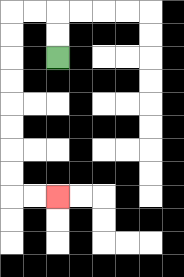{'start': '[2, 2]', 'end': '[2, 8]', 'path_directions': 'U,U,L,L,D,D,D,D,D,D,D,D,R,R', 'path_coordinates': '[[2, 2], [2, 1], [2, 0], [1, 0], [0, 0], [0, 1], [0, 2], [0, 3], [0, 4], [0, 5], [0, 6], [0, 7], [0, 8], [1, 8], [2, 8]]'}